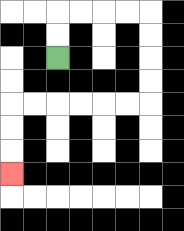{'start': '[2, 2]', 'end': '[0, 7]', 'path_directions': 'U,U,R,R,R,R,D,D,D,D,L,L,L,L,L,L,D,D,D', 'path_coordinates': '[[2, 2], [2, 1], [2, 0], [3, 0], [4, 0], [5, 0], [6, 0], [6, 1], [6, 2], [6, 3], [6, 4], [5, 4], [4, 4], [3, 4], [2, 4], [1, 4], [0, 4], [0, 5], [0, 6], [0, 7]]'}